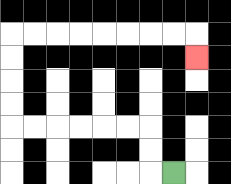{'start': '[7, 7]', 'end': '[8, 2]', 'path_directions': 'L,U,U,L,L,L,L,L,L,U,U,U,U,R,R,R,R,R,R,R,R,D', 'path_coordinates': '[[7, 7], [6, 7], [6, 6], [6, 5], [5, 5], [4, 5], [3, 5], [2, 5], [1, 5], [0, 5], [0, 4], [0, 3], [0, 2], [0, 1], [1, 1], [2, 1], [3, 1], [4, 1], [5, 1], [6, 1], [7, 1], [8, 1], [8, 2]]'}